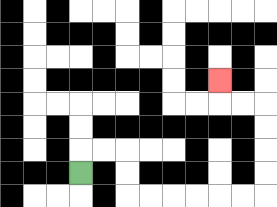{'start': '[3, 7]', 'end': '[9, 3]', 'path_directions': 'U,R,R,D,D,R,R,R,R,R,R,U,U,U,U,L,L,U', 'path_coordinates': '[[3, 7], [3, 6], [4, 6], [5, 6], [5, 7], [5, 8], [6, 8], [7, 8], [8, 8], [9, 8], [10, 8], [11, 8], [11, 7], [11, 6], [11, 5], [11, 4], [10, 4], [9, 4], [9, 3]]'}